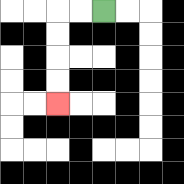{'start': '[4, 0]', 'end': '[2, 4]', 'path_directions': 'L,L,D,D,D,D', 'path_coordinates': '[[4, 0], [3, 0], [2, 0], [2, 1], [2, 2], [2, 3], [2, 4]]'}